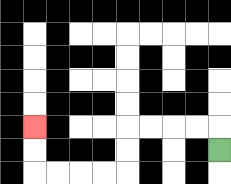{'start': '[9, 6]', 'end': '[1, 5]', 'path_directions': 'U,L,L,L,L,D,D,L,L,L,L,U,U', 'path_coordinates': '[[9, 6], [9, 5], [8, 5], [7, 5], [6, 5], [5, 5], [5, 6], [5, 7], [4, 7], [3, 7], [2, 7], [1, 7], [1, 6], [1, 5]]'}